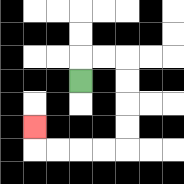{'start': '[3, 3]', 'end': '[1, 5]', 'path_directions': 'U,R,R,D,D,D,D,L,L,L,L,U', 'path_coordinates': '[[3, 3], [3, 2], [4, 2], [5, 2], [5, 3], [5, 4], [5, 5], [5, 6], [4, 6], [3, 6], [2, 6], [1, 6], [1, 5]]'}